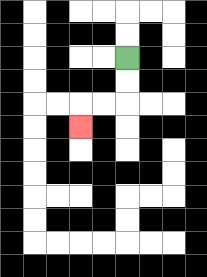{'start': '[5, 2]', 'end': '[3, 5]', 'path_directions': 'D,D,L,L,D', 'path_coordinates': '[[5, 2], [5, 3], [5, 4], [4, 4], [3, 4], [3, 5]]'}